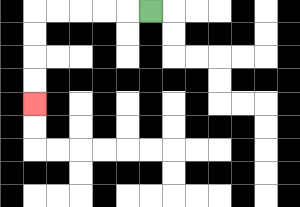{'start': '[6, 0]', 'end': '[1, 4]', 'path_directions': 'L,L,L,L,L,D,D,D,D', 'path_coordinates': '[[6, 0], [5, 0], [4, 0], [3, 0], [2, 0], [1, 0], [1, 1], [1, 2], [1, 3], [1, 4]]'}